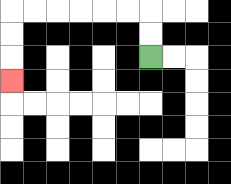{'start': '[6, 2]', 'end': '[0, 3]', 'path_directions': 'U,U,L,L,L,L,L,L,D,D,D', 'path_coordinates': '[[6, 2], [6, 1], [6, 0], [5, 0], [4, 0], [3, 0], [2, 0], [1, 0], [0, 0], [0, 1], [0, 2], [0, 3]]'}